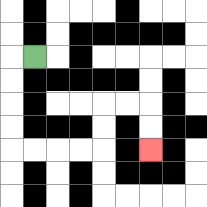{'start': '[1, 2]', 'end': '[6, 6]', 'path_directions': 'L,D,D,D,D,R,R,R,R,U,U,R,R,D,D', 'path_coordinates': '[[1, 2], [0, 2], [0, 3], [0, 4], [0, 5], [0, 6], [1, 6], [2, 6], [3, 6], [4, 6], [4, 5], [4, 4], [5, 4], [6, 4], [6, 5], [6, 6]]'}